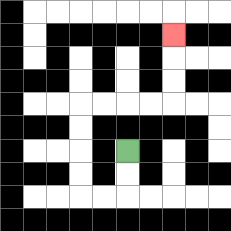{'start': '[5, 6]', 'end': '[7, 1]', 'path_directions': 'D,D,L,L,U,U,U,U,R,R,R,R,U,U,U', 'path_coordinates': '[[5, 6], [5, 7], [5, 8], [4, 8], [3, 8], [3, 7], [3, 6], [3, 5], [3, 4], [4, 4], [5, 4], [6, 4], [7, 4], [7, 3], [7, 2], [7, 1]]'}